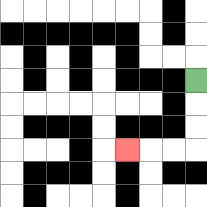{'start': '[8, 3]', 'end': '[5, 6]', 'path_directions': 'D,D,D,L,L,L', 'path_coordinates': '[[8, 3], [8, 4], [8, 5], [8, 6], [7, 6], [6, 6], [5, 6]]'}